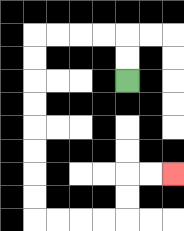{'start': '[5, 3]', 'end': '[7, 7]', 'path_directions': 'U,U,L,L,L,L,D,D,D,D,D,D,D,D,R,R,R,R,U,U,R,R', 'path_coordinates': '[[5, 3], [5, 2], [5, 1], [4, 1], [3, 1], [2, 1], [1, 1], [1, 2], [1, 3], [1, 4], [1, 5], [1, 6], [1, 7], [1, 8], [1, 9], [2, 9], [3, 9], [4, 9], [5, 9], [5, 8], [5, 7], [6, 7], [7, 7]]'}